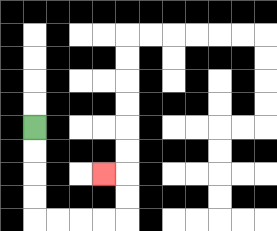{'start': '[1, 5]', 'end': '[4, 7]', 'path_directions': 'D,D,D,D,R,R,R,R,U,U,L', 'path_coordinates': '[[1, 5], [1, 6], [1, 7], [1, 8], [1, 9], [2, 9], [3, 9], [4, 9], [5, 9], [5, 8], [5, 7], [4, 7]]'}